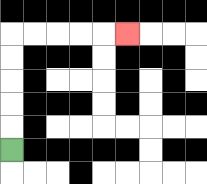{'start': '[0, 6]', 'end': '[5, 1]', 'path_directions': 'U,U,U,U,U,R,R,R,R,R', 'path_coordinates': '[[0, 6], [0, 5], [0, 4], [0, 3], [0, 2], [0, 1], [1, 1], [2, 1], [3, 1], [4, 1], [5, 1]]'}